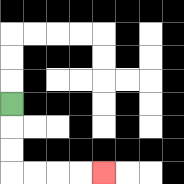{'start': '[0, 4]', 'end': '[4, 7]', 'path_directions': 'D,D,D,R,R,R,R', 'path_coordinates': '[[0, 4], [0, 5], [0, 6], [0, 7], [1, 7], [2, 7], [3, 7], [4, 7]]'}